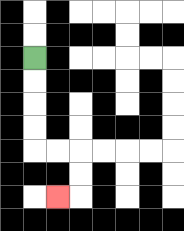{'start': '[1, 2]', 'end': '[2, 8]', 'path_directions': 'D,D,D,D,R,R,D,D,L', 'path_coordinates': '[[1, 2], [1, 3], [1, 4], [1, 5], [1, 6], [2, 6], [3, 6], [3, 7], [3, 8], [2, 8]]'}